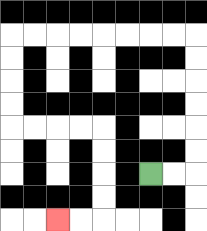{'start': '[6, 7]', 'end': '[2, 9]', 'path_directions': 'R,R,U,U,U,U,U,U,L,L,L,L,L,L,L,L,D,D,D,D,R,R,R,R,D,D,D,D,L,L', 'path_coordinates': '[[6, 7], [7, 7], [8, 7], [8, 6], [8, 5], [8, 4], [8, 3], [8, 2], [8, 1], [7, 1], [6, 1], [5, 1], [4, 1], [3, 1], [2, 1], [1, 1], [0, 1], [0, 2], [0, 3], [0, 4], [0, 5], [1, 5], [2, 5], [3, 5], [4, 5], [4, 6], [4, 7], [4, 8], [4, 9], [3, 9], [2, 9]]'}